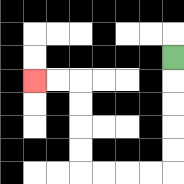{'start': '[7, 2]', 'end': '[1, 3]', 'path_directions': 'D,D,D,D,D,L,L,L,L,U,U,U,U,L,L', 'path_coordinates': '[[7, 2], [7, 3], [7, 4], [7, 5], [7, 6], [7, 7], [6, 7], [5, 7], [4, 7], [3, 7], [3, 6], [3, 5], [3, 4], [3, 3], [2, 3], [1, 3]]'}